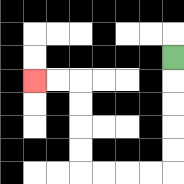{'start': '[7, 2]', 'end': '[1, 3]', 'path_directions': 'D,D,D,D,D,L,L,L,L,U,U,U,U,L,L', 'path_coordinates': '[[7, 2], [7, 3], [7, 4], [7, 5], [7, 6], [7, 7], [6, 7], [5, 7], [4, 7], [3, 7], [3, 6], [3, 5], [3, 4], [3, 3], [2, 3], [1, 3]]'}